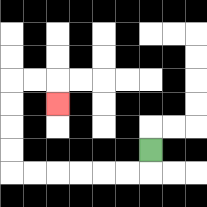{'start': '[6, 6]', 'end': '[2, 4]', 'path_directions': 'D,L,L,L,L,L,L,U,U,U,U,R,R,D', 'path_coordinates': '[[6, 6], [6, 7], [5, 7], [4, 7], [3, 7], [2, 7], [1, 7], [0, 7], [0, 6], [0, 5], [0, 4], [0, 3], [1, 3], [2, 3], [2, 4]]'}